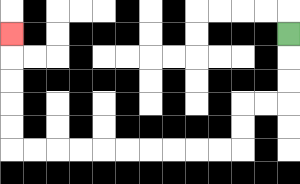{'start': '[12, 1]', 'end': '[0, 1]', 'path_directions': 'D,D,D,L,L,D,D,L,L,L,L,L,L,L,L,L,L,U,U,U,U,U', 'path_coordinates': '[[12, 1], [12, 2], [12, 3], [12, 4], [11, 4], [10, 4], [10, 5], [10, 6], [9, 6], [8, 6], [7, 6], [6, 6], [5, 6], [4, 6], [3, 6], [2, 6], [1, 6], [0, 6], [0, 5], [0, 4], [0, 3], [0, 2], [0, 1]]'}